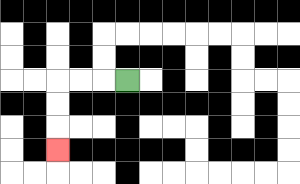{'start': '[5, 3]', 'end': '[2, 6]', 'path_directions': 'L,L,L,D,D,D', 'path_coordinates': '[[5, 3], [4, 3], [3, 3], [2, 3], [2, 4], [2, 5], [2, 6]]'}